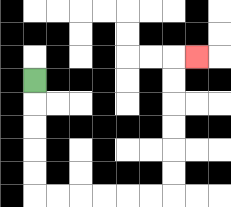{'start': '[1, 3]', 'end': '[8, 2]', 'path_directions': 'D,D,D,D,D,R,R,R,R,R,R,U,U,U,U,U,U,R', 'path_coordinates': '[[1, 3], [1, 4], [1, 5], [1, 6], [1, 7], [1, 8], [2, 8], [3, 8], [4, 8], [5, 8], [6, 8], [7, 8], [7, 7], [7, 6], [7, 5], [7, 4], [7, 3], [7, 2], [8, 2]]'}